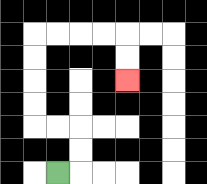{'start': '[2, 7]', 'end': '[5, 3]', 'path_directions': 'R,U,U,L,L,U,U,U,U,R,R,R,R,D,D', 'path_coordinates': '[[2, 7], [3, 7], [3, 6], [3, 5], [2, 5], [1, 5], [1, 4], [1, 3], [1, 2], [1, 1], [2, 1], [3, 1], [4, 1], [5, 1], [5, 2], [5, 3]]'}